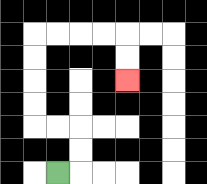{'start': '[2, 7]', 'end': '[5, 3]', 'path_directions': 'R,U,U,L,L,U,U,U,U,R,R,R,R,D,D', 'path_coordinates': '[[2, 7], [3, 7], [3, 6], [3, 5], [2, 5], [1, 5], [1, 4], [1, 3], [1, 2], [1, 1], [2, 1], [3, 1], [4, 1], [5, 1], [5, 2], [5, 3]]'}